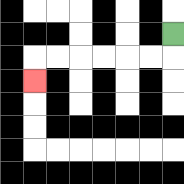{'start': '[7, 1]', 'end': '[1, 3]', 'path_directions': 'D,L,L,L,L,L,L,D', 'path_coordinates': '[[7, 1], [7, 2], [6, 2], [5, 2], [4, 2], [3, 2], [2, 2], [1, 2], [1, 3]]'}